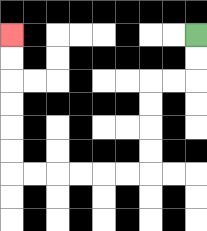{'start': '[8, 1]', 'end': '[0, 1]', 'path_directions': 'D,D,L,L,D,D,D,D,L,L,L,L,L,L,U,U,U,U,U,U', 'path_coordinates': '[[8, 1], [8, 2], [8, 3], [7, 3], [6, 3], [6, 4], [6, 5], [6, 6], [6, 7], [5, 7], [4, 7], [3, 7], [2, 7], [1, 7], [0, 7], [0, 6], [0, 5], [0, 4], [0, 3], [0, 2], [0, 1]]'}